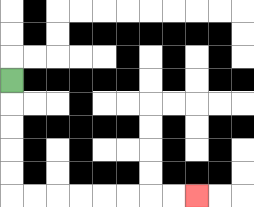{'start': '[0, 3]', 'end': '[8, 8]', 'path_directions': 'D,D,D,D,D,R,R,R,R,R,R,R,R', 'path_coordinates': '[[0, 3], [0, 4], [0, 5], [0, 6], [0, 7], [0, 8], [1, 8], [2, 8], [3, 8], [4, 8], [5, 8], [6, 8], [7, 8], [8, 8]]'}